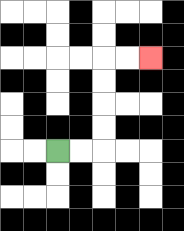{'start': '[2, 6]', 'end': '[6, 2]', 'path_directions': 'R,R,U,U,U,U,R,R', 'path_coordinates': '[[2, 6], [3, 6], [4, 6], [4, 5], [4, 4], [4, 3], [4, 2], [5, 2], [6, 2]]'}